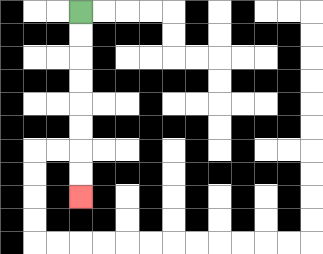{'start': '[3, 0]', 'end': '[3, 8]', 'path_directions': 'D,D,D,D,D,D,D,D', 'path_coordinates': '[[3, 0], [3, 1], [3, 2], [3, 3], [3, 4], [3, 5], [3, 6], [3, 7], [3, 8]]'}